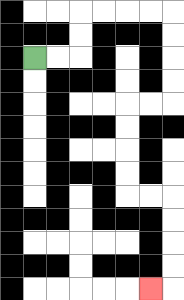{'start': '[1, 2]', 'end': '[6, 12]', 'path_directions': 'R,R,U,U,R,R,R,R,D,D,D,D,L,L,D,D,D,D,R,R,D,D,D,D,L', 'path_coordinates': '[[1, 2], [2, 2], [3, 2], [3, 1], [3, 0], [4, 0], [5, 0], [6, 0], [7, 0], [7, 1], [7, 2], [7, 3], [7, 4], [6, 4], [5, 4], [5, 5], [5, 6], [5, 7], [5, 8], [6, 8], [7, 8], [7, 9], [7, 10], [7, 11], [7, 12], [6, 12]]'}